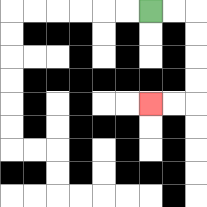{'start': '[6, 0]', 'end': '[6, 4]', 'path_directions': 'R,R,D,D,D,D,L,L', 'path_coordinates': '[[6, 0], [7, 0], [8, 0], [8, 1], [8, 2], [8, 3], [8, 4], [7, 4], [6, 4]]'}